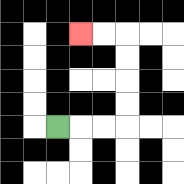{'start': '[2, 5]', 'end': '[3, 1]', 'path_directions': 'R,R,R,U,U,U,U,L,L', 'path_coordinates': '[[2, 5], [3, 5], [4, 5], [5, 5], [5, 4], [5, 3], [5, 2], [5, 1], [4, 1], [3, 1]]'}